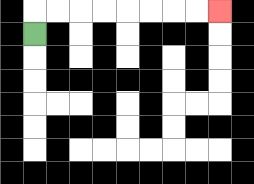{'start': '[1, 1]', 'end': '[9, 0]', 'path_directions': 'U,R,R,R,R,R,R,R,R', 'path_coordinates': '[[1, 1], [1, 0], [2, 0], [3, 0], [4, 0], [5, 0], [6, 0], [7, 0], [8, 0], [9, 0]]'}